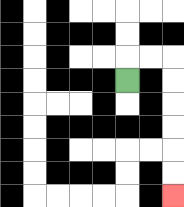{'start': '[5, 3]', 'end': '[7, 8]', 'path_directions': 'U,R,R,D,D,D,D,D,D', 'path_coordinates': '[[5, 3], [5, 2], [6, 2], [7, 2], [7, 3], [7, 4], [7, 5], [7, 6], [7, 7], [7, 8]]'}